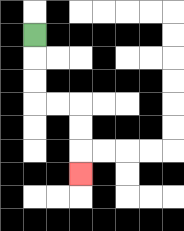{'start': '[1, 1]', 'end': '[3, 7]', 'path_directions': 'D,D,D,R,R,D,D,D', 'path_coordinates': '[[1, 1], [1, 2], [1, 3], [1, 4], [2, 4], [3, 4], [3, 5], [3, 6], [3, 7]]'}